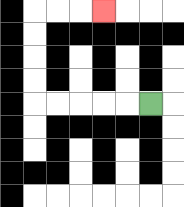{'start': '[6, 4]', 'end': '[4, 0]', 'path_directions': 'L,L,L,L,L,U,U,U,U,R,R,R', 'path_coordinates': '[[6, 4], [5, 4], [4, 4], [3, 4], [2, 4], [1, 4], [1, 3], [1, 2], [1, 1], [1, 0], [2, 0], [3, 0], [4, 0]]'}